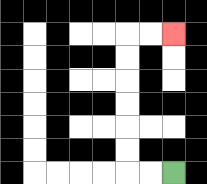{'start': '[7, 7]', 'end': '[7, 1]', 'path_directions': 'L,L,U,U,U,U,U,U,R,R', 'path_coordinates': '[[7, 7], [6, 7], [5, 7], [5, 6], [5, 5], [5, 4], [5, 3], [5, 2], [5, 1], [6, 1], [7, 1]]'}